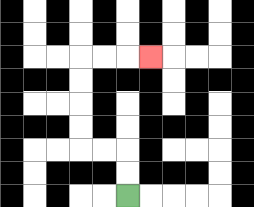{'start': '[5, 8]', 'end': '[6, 2]', 'path_directions': 'U,U,L,L,U,U,U,U,R,R,R', 'path_coordinates': '[[5, 8], [5, 7], [5, 6], [4, 6], [3, 6], [3, 5], [3, 4], [3, 3], [3, 2], [4, 2], [5, 2], [6, 2]]'}